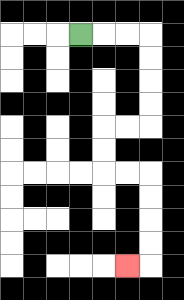{'start': '[3, 1]', 'end': '[5, 11]', 'path_directions': 'R,R,R,D,D,D,D,L,L,D,D,R,R,D,D,D,D,L', 'path_coordinates': '[[3, 1], [4, 1], [5, 1], [6, 1], [6, 2], [6, 3], [6, 4], [6, 5], [5, 5], [4, 5], [4, 6], [4, 7], [5, 7], [6, 7], [6, 8], [6, 9], [6, 10], [6, 11], [5, 11]]'}